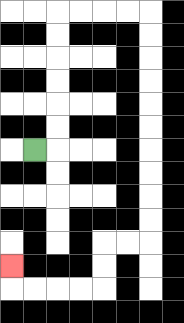{'start': '[1, 6]', 'end': '[0, 11]', 'path_directions': 'R,U,U,U,U,U,U,R,R,R,R,D,D,D,D,D,D,D,D,D,D,L,L,D,D,L,L,L,L,U', 'path_coordinates': '[[1, 6], [2, 6], [2, 5], [2, 4], [2, 3], [2, 2], [2, 1], [2, 0], [3, 0], [4, 0], [5, 0], [6, 0], [6, 1], [6, 2], [6, 3], [6, 4], [6, 5], [6, 6], [6, 7], [6, 8], [6, 9], [6, 10], [5, 10], [4, 10], [4, 11], [4, 12], [3, 12], [2, 12], [1, 12], [0, 12], [0, 11]]'}